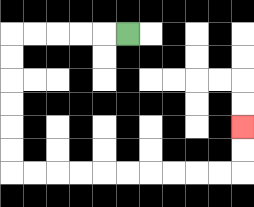{'start': '[5, 1]', 'end': '[10, 5]', 'path_directions': 'L,L,L,L,L,D,D,D,D,D,D,R,R,R,R,R,R,R,R,R,R,U,U', 'path_coordinates': '[[5, 1], [4, 1], [3, 1], [2, 1], [1, 1], [0, 1], [0, 2], [0, 3], [0, 4], [0, 5], [0, 6], [0, 7], [1, 7], [2, 7], [3, 7], [4, 7], [5, 7], [6, 7], [7, 7], [8, 7], [9, 7], [10, 7], [10, 6], [10, 5]]'}